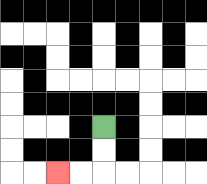{'start': '[4, 5]', 'end': '[2, 7]', 'path_directions': 'D,D,L,L', 'path_coordinates': '[[4, 5], [4, 6], [4, 7], [3, 7], [2, 7]]'}